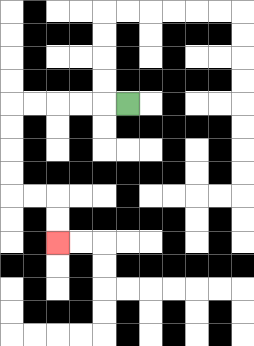{'start': '[5, 4]', 'end': '[2, 10]', 'path_directions': 'L,L,L,L,L,D,D,D,D,R,R,D,D', 'path_coordinates': '[[5, 4], [4, 4], [3, 4], [2, 4], [1, 4], [0, 4], [0, 5], [0, 6], [0, 7], [0, 8], [1, 8], [2, 8], [2, 9], [2, 10]]'}